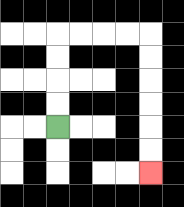{'start': '[2, 5]', 'end': '[6, 7]', 'path_directions': 'U,U,U,U,R,R,R,R,D,D,D,D,D,D', 'path_coordinates': '[[2, 5], [2, 4], [2, 3], [2, 2], [2, 1], [3, 1], [4, 1], [5, 1], [6, 1], [6, 2], [6, 3], [6, 4], [6, 5], [6, 6], [6, 7]]'}